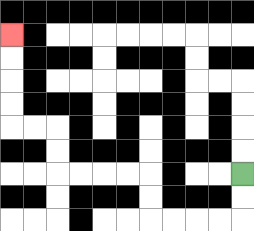{'start': '[10, 7]', 'end': '[0, 1]', 'path_directions': 'D,D,L,L,L,L,U,U,L,L,L,L,U,U,L,L,U,U,U,U', 'path_coordinates': '[[10, 7], [10, 8], [10, 9], [9, 9], [8, 9], [7, 9], [6, 9], [6, 8], [6, 7], [5, 7], [4, 7], [3, 7], [2, 7], [2, 6], [2, 5], [1, 5], [0, 5], [0, 4], [0, 3], [0, 2], [0, 1]]'}